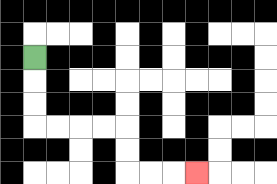{'start': '[1, 2]', 'end': '[8, 7]', 'path_directions': 'D,D,D,R,R,R,R,D,D,R,R,R', 'path_coordinates': '[[1, 2], [1, 3], [1, 4], [1, 5], [2, 5], [3, 5], [4, 5], [5, 5], [5, 6], [5, 7], [6, 7], [7, 7], [8, 7]]'}